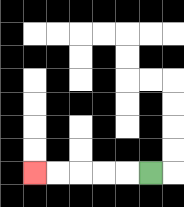{'start': '[6, 7]', 'end': '[1, 7]', 'path_directions': 'L,L,L,L,L', 'path_coordinates': '[[6, 7], [5, 7], [4, 7], [3, 7], [2, 7], [1, 7]]'}